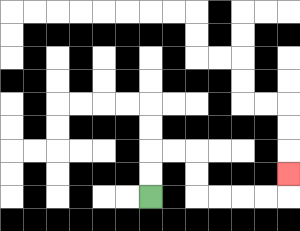{'start': '[6, 8]', 'end': '[12, 7]', 'path_directions': 'U,U,R,R,D,D,R,R,R,R,U', 'path_coordinates': '[[6, 8], [6, 7], [6, 6], [7, 6], [8, 6], [8, 7], [8, 8], [9, 8], [10, 8], [11, 8], [12, 8], [12, 7]]'}